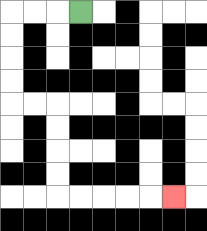{'start': '[3, 0]', 'end': '[7, 8]', 'path_directions': 'L,L,L,D,D,D,D,R,R,D,D,D,D,R,R,R,R,R', 'path_coordinates': '[[3, 0], [2, 0], [1, 0], [0, 0], [0, 1], [0, 2], [0, 3], [0, 4], [1, 4], [2, 4], [2, 5], [2, 6], [2, 7], [2, 8], [3, 8], [4, 8], [5, 8], [6, 8], [7, 8]]'}